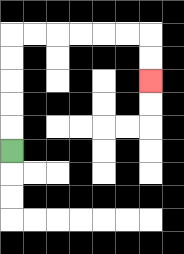{'start': '[0, 6]', 'end': '[6, 3]', 'path_directions': 'U,U,U,U,U,R,R,R,R,R,R,D,D', 'path_coordinates': '[[0, 6], [0, 5], [0, 4], [0, 3], [0, 2], [0, 1], [1, 1], [2, 1], [3, 1], [4, 1], [5, 1], [6, 1], [6, 2], [6, 3]]'}